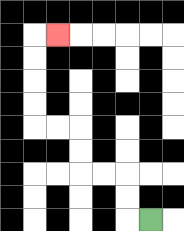{'start': '[6, 9]', 'end': '[2, 1]', 'path_directions': 'L,U,U,L,L,U,U,L,L,U,U,U,U,R', 'path_coordinates': '[[6, 9], [5, 9], [5, 8], [5, 7], [4, 7], [3, 7], [3, 6], [3, 5], [2, 5], [1, 5], [1, 4], [1, 3], [1, 2], [1, 1], [2, 1]]'}